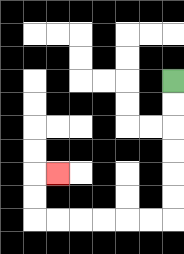{'start': '[7, 3]', 'end': '[2, 7]', 'path_directions': 'D,D,D,D,D,D,L,L,L,L,L,L,U,U,R', 'path_coordinates': '[[7, 3], [7, 4], [7, 5], [7, 6], [7, 7], [7, 8], [7, 9], [6, 9], [5, 9], [4, 9], [3, 9], [2, 9], [1, 9], [1, 8], [1, 7], [2, 7]]'}